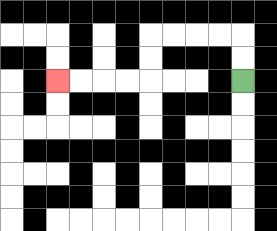{'start': '[10, 3]', 'end': '[2, 3]', 'path_directions': 'U,U,L,L,L,L,D,D,L,L,L,L', 'path_coordinates': '[[10, 3], [10, 2], [10, 1], [9, 1], [8, 1], [7, 1], [6, 1], [6, 2], [6, 3], [5, 3], [4, 3], [3, 3], [2, 3]]'}